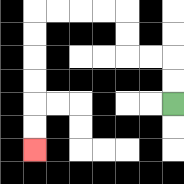{'start': '[7, 4]', 'end': '[1, 6]', 'path_directions': 'U,U,L,L,U,U,L,L,L,L,D,D,D,D,D,D', 'path_coordinates': '[[7, 4], [7, 3], [7, 2], [6, 2], [5, 2], [5, 1], [5, 0], [4, 0], [3, 0], [2, 0], [1, 0], [1, 1], [1, 2], [1, 3], [1, 4], [1, 5], [1, 6]]'}